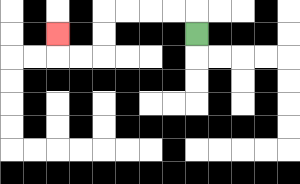{'start': '[8, 1]', 'end': '[2, 1]', 'path_directions': 'U,L,L,L,L,D,D,L,L,U', 'path_coordinates': '[[8, 1], [8, 0], [7, 0], [6, 0], [5, 0], [4, 0], [4, 1], [4, 2], [3, 2], [2, 2], [2, 1]]'}